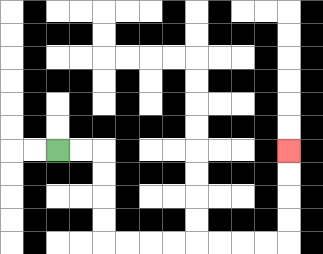{'start': '[2, 6]', 'end': '[12, 6]', 'path_directions': 'R,R,D,D,D,D,R,R,R,R,R,R,R,R,U,U,U,U', 'path_coordinates': '[[2, 6], [3, 6], [4, 6], [4, 7], [4, 8], [4, 9], [4, 10], [5, 10], [6, 10], [7, 10], [8, 10], [9, 10], [10, 10], [11, 10], [12, 10], [12, 9], [12, 8], [12, 7], [12, 6]]'}